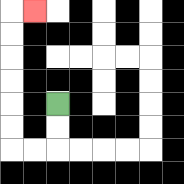{'start': '[2, 4]', 'end': '[1, 0]', 'path_directions': 'D,D,L,L,U,U,U,U,U,U,R', 'path_coordinates': '[[2, 4], [2, 5], [2, 6], [1, 6], [0, 6], [0, 5], [0, 4], [0, 3], [0, 2], [0, 1], [0, 0], [1, 0]]'}